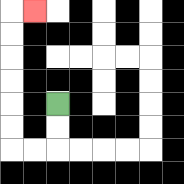{'start': '[2, 4]', 'end': '[1, 0]', 'path_directions': 'D,D,L,L,U,U,U,U,U,U,R', 'path_coordinates': '[[2, 4], [2, 5], [2, 6], [1, 6], [0, 6], [0, 5], [0, 4], [0, 3], [0, 2], [0, 1], [0, 0], [1, 0]]'}